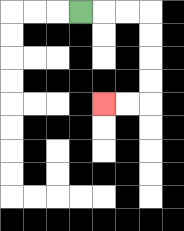{'start': '[3, 0]', 'end': '[4, 4]', 'path_directions': 'R,R,R,D,D,D,D,L,L', 'path_coordinates': '[[3, 0], [4, 0], [5, 0], [6, 0], [6, 1], [6, 2], [6, 3], [6, 4], [5, 4], [4, 4]]'}